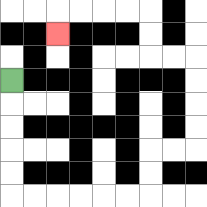{'start': '[0, 3]', 'end': '[2, 1]', 'path_directions': 'D,D,D,D,D,R,R,R,R,R,R,U,U,R,R,U,U,U,U,L,L,U,U,L,L,L,L,D', 'path_coordinates': '[[0, 3], [0, 4], [0, 5], [0, 6], [0, 7], [0, 8], [1, 8], [2, 8], [3, 8], [4, 8], [5, 8], [6, 8], [6, 7], [6, 6], [7, 6], [8, 6], [8, 5], [8, 4], [8, 3], [8, 2], [7, 2], [6, 2], [6, 1], [6, 0], [5, 0], [4, 0], [3, 0], [2, 0], [2, 1]]'}